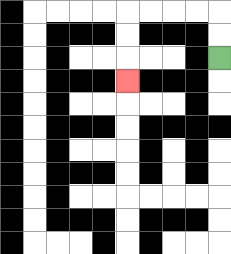{'start': '[9, 2]', 'end': '[5, 3]', 'path_directions': 'U,U,L,L,L,L,D,D,D', 'path_coordinates': '[[9, 2], [9, 1], [9, 0], [8, 0], [7, 0], [6, 0], [5, 0], [5, 1], [5, 2], [5, 3]]'}